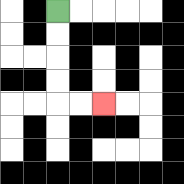{'start': '[2, 0]', 'end': '[4, 4]', 'path_directions': 'D,D,D,D,R,R', 'path_coordinates': '[[2, 0], [2, 1], [2, 2], [2, 3], [2, 4], [3, 4], [4, 4]]'}